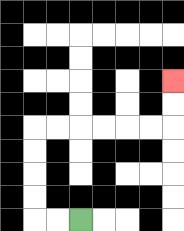{'start': '[3, 9]', 'end': '[7, 3]', 'path_directions': 'L,L,U,U,U,U,R,R,R,R,R,R,U,U', 'path_coordinates': '[[3, 9], [2, 9], [1, 9], [1, 8], [1, 7], [1, 6], [1, 5], [2, 5], [3, 5], [4, 5], [5, 5], [6, 5], [7, 5], [7, 4], [7, 3]]'}